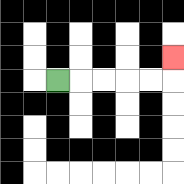{'start': '[2, 3]', 'end': '[7, 2]', 'path_directions': 'R,R,R,R,R,U', 'path_coordinates': '[[2, 3], [3, 3], [4, 3], [5, 3], [6, 3], [7, 3], [7, 2]]'}